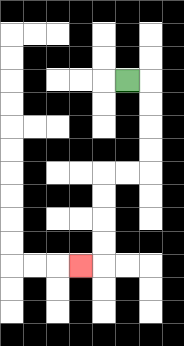{'start': '[5, 3]', 'end': '[3, 11]', 'path_directions': 'R,D,D,D,D,L,L,D,D,D,D,L', 'path_coordinates': '[[5, 3], [6, 3], [6, 4], [6, 5], [6, 6], [6, 7], [5, 7], [4, 7], [4, 8], [4, 9], [4, 10], [4, 11], [3, 11]]'}